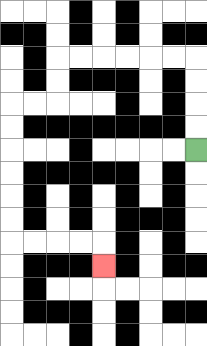{'start': '[8, 6]', 'end': '[4, 11]', 'path_directions': 'U,U,U,U,L,L,L,L,L,L,D,D,L,L,D,D,D,D,D,D,R,R,R,R,D', 'path_coordinates': '[[8, 6], [8, 5], [8, 4], [8, 3], [8, 2], [7, 2], [6, 2], [5, 2], [4, 2], [3, 2], [2, 2], [2, 3], [2, 4], [1, 4], [0, 4], [0, 5], [0, 6], [0, 7], [0, 8], [0, 9], [0, 10], [1, 10], [2, 10], [3, 10], [4, 10], [4, 11]]'}